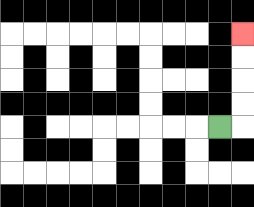{'start': '[9, 5]', 'end': '[10, 1]', 'path_directions': 'R,U,U,U,U', 'path_coordinates': '[[9, 5], [10, 5], [10, 4], [10, 3], [10, 2], [10, 1]]'}